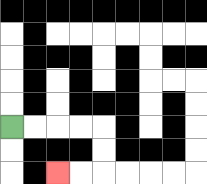{'start': '[0, 5]', 'end': '[2, 7]', 'path_directions': 'R,R,R,R,D,D,L,L', 'path_coordinates': '[[0, 5], [1, 5], [2, 5], [3, 5], [4, 5], [4, 6], [4, 7], [3, 7], [2, 7]]'}